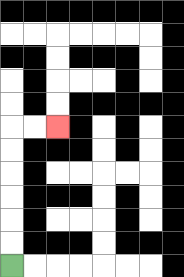{'start': '[0, 11]', 'end': '[2, 5]', 'path_directions': 'U,U,U,U,U,U,R,R', 'path_coordinates': '[[0, 11], [0, 10], [0, 9], [0, 8], [0, 7], [0, 6], [0, 5], [1, 5], [2, 5]]'}